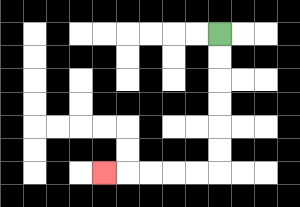{'start': '[9, 1]', 'end': '[4, 7]', 'path_directions': 'D,D,D,D,D,D,L,L,L,L,L', 'path_coordinates': '[[9, 1], [9, 2], [9, 3], [9, 4], [9, 5], [9, 6], [9, 7], [8, 7], [7, 7], [6, 7], [5, 7], [4, 7]]'}